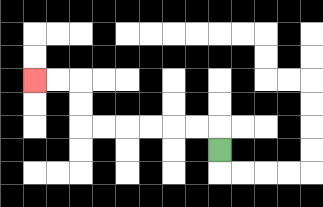{'start': '[9, 6]', 'end': '[1, 3]', 'path_directions': 'U,L,L,L,L,L,L,U,U,L,L', 'path_coordinates': '[[9, 6], [9, 5], [8, 5], [7, 5], [6, 5], [5, 5], [4, 5], [3, 5], [3, 4], [3, 3], [2, 3], [1, 3]]'}